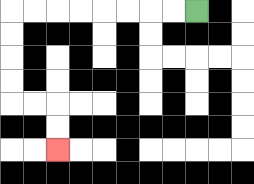{'start': '[8, 0]', 'end': '[2, 6]', 'path_directions': 'L,L,L,L,L,L,L,L,D,D,D,D,R,R,D,D', 'path_coordinates': '[[8, 0], [7, 0], [6, 0], [5, 0], [4, 0], [3, 0], [2, 0], [1, 0], [0, 0], [0, 1], [0, 2], [0, 3], [0, 4], [1, 4], [2, 4], [2, 5], [2, 6]]'}